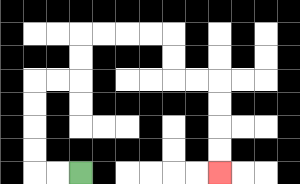{'start': '[3, 7]', 'end': '[9, 7]', 'path_directions': 'L,L,U,U,U,U,R,R,U,U,R,R,R,R,D,D,R,R,D,D,D,D', 'path_coordinates': '[[3, 7], [2, 7], [1, 7], [1, 6], [1, 5], [1, 4], [1, 3], [2, 3], [3, 3], [3, 2], [3, 1], [4, 1], [5, 1], [6, 1], [7, 1], [7, 2], [7, 3], [8, 3], [9, 3], [9, 4], [9, 5], [9, 6], [9, 7]]'}